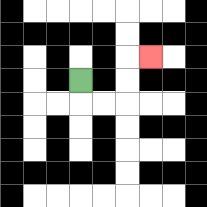{'start': '[3, 3]', 'end': '[6, 2]', 'path_directions': 'D,R,R,U,U,R', 'path_coordinates': '[[3, 3], [3, 4], [4, 4], [5, 4], [5, 3], [5, 2], [6, 2]]'}